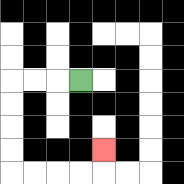{'start': '[3, 3]', 'end': '[4, 6]', 'path_directions': 'L,L,L,D,D,D,D,R,R,R,R,U', 'path_coordinates': '[[3, 3], [2, 3], [1, 3], [0, 3], [0, 4], [0, 5], [0, 6], [0, 7], [1, 7], [2, 7], [3, 7], [4, 7], [4, 6]]'}